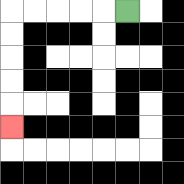{'start': '[5, 0]', 'end': '[0, 5]', 'path_directions': 'L,L,L,L,L,D,D,D,D,D', 'path_coordinates': '[[5, 0], [4, 0], [3, 0], [2, 0], [1, 0], [0, 0], [0, 1], [0, 2], [0, 3], [0, 4], [0, 5]]'}